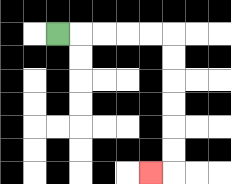{'start': '[2, 1]', 'end': '[6, 7]', 'path_directions': 'R,R,R,R,R,D,D,D,D,D,D,L', 'path_coordinates': '[[2, 1], [3, 1], [4, 1], [5, 1], [6, 1], [7, 1], [7, 2], [7, 3], [7, 4], [7, 5], [7, 6], [7, 7], [6, 7]]'}